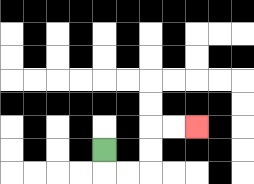{'start': '[4, 6]', 'end': '[8, 5]', 'path_directions': 'D,R,R,U,U,R,R', 'path_coordinates': '[[4, 6], [4, 7], [5, 7], [6, 7], [6, 6], [6, 5], [7, 5], [8, 5]]'}